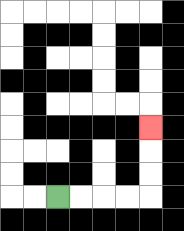{'start': '[2, 8]', 'end': '[6, 5]', 'path_directions': 'R,R,R,R,U,U,U', 'path_coordinates': '[[2, 8], [3, 8], [4, 8], [5, 8], [6, 8], [6, 7], [6, 6], [6, 5]]'}